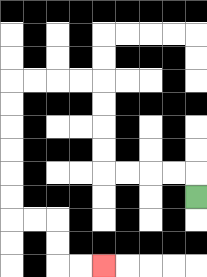{'start': '[8, 8]', 'end': '[4, 11]', 'path_directions': 'U,L,L,L,L,U,U,U,U,L,L,L,L,D,D,D,D,D,D,R,R,D,D,R,R', 'path_coordinates': '[[8, 8], [8, 7], [7, 7], [6, 7], [5, 7], [4, 7], [4, 6], [4, 5], [4, 4], [4, 3], [3, 3], [2, 3], [1, 3], [0, 3], [0, 4], [0, 5], [0, 6], [0, 7], [0, 8], [0, 9], [1, 9], [2, 9], [2, 10], [2, 11], [3, 11], [4, 11]]'}